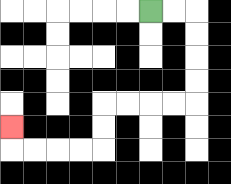{'start': '[6, 0]', 'end': '[0, 5]', 'path_directions': 'R,R,D,D,D,D,L,L,L,L,D,D,L,L,L,L,U', 'path_coordinates': '[[6, 0], [7, 0], [8, 0], [8, 1], [8, 2], [8, 3], [8, 4], [7, 4], [6, 4], [5, 4], [4, 4], [4, 5], [4, 6], [3, 6], [2, 6], [1, 6], [0, 6], [0, 5]]'}